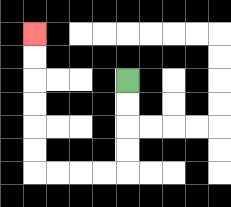{'start': '[5, 3]', 'end': '[1, 1]', 'path_directions': 'D,D,D,D,L,L,L,L,U,U,U,U,U,U', 'path_coordinates': '[[5, 3], [5, 4], [5, 5], [5, 6], [5, 7], [4, 7], [3, 7], [2, 7], [1, 7], [1, 6], [1, 5], [1, 4], [1, 3], [1, 2], [1, 1]]'}